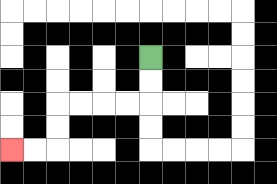{'start': '[6, 2]', 'end': '[0, 6]', 'path_directions': 'D,D,L,L,L,L,D,D,L,L', 'path_coordinates': '[[6, 2], [6, 3], [6, 4], [5, 4], [4, 4], [3, 4], [2, 4], [2, 5], [2, 6], [1, 6], [0, 6]]'}